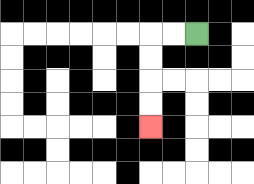{'start': '[8, 1]', 'end': '[6, 5]', 'path_directions': 'L,L,D,D,D,D', 'path_coordinates': '[[8, 1], [7, 1], [6, 1], [6, 2], [6, 3], [6, 4], [6, 5]]'}